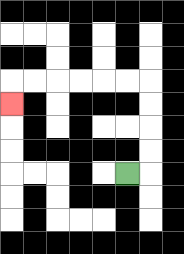{'start': '[5, 7]', 'end': '[0, 4]', 'path_directions': 'R,U,U,U,U,L,L,L,L,L,L,D', 'path_coordinates': '[[5, 7], [6, 7], [6, 6], [6, 5], [6, 4], [6, 3], [5, 3], [4, 3], [3, 3], [2, 3], [1, 3], [0, 3], [0, 4]]'}